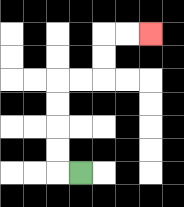{'start': '[3, 7]', 'end': '[6, 1]', 'path_directions': 'L,U,U,U,U,R,R,U,U,R,R', 'path_coordinates': '[[3, 7], [2, 7], [2, 6], [2, 5], [2, 4], [2, 3], [3, 3], [4, 3], [4, 2], [4, 1], [5, 1], [6, 1]]'}